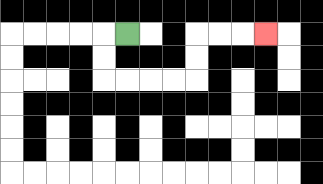{'start': '[5, 1]', 'end': '[11, 1]', 'path_directions': 'L,D,D,R,R,R,R,U,U,R,R,R', 'path_coordinates': '[[5, 1], [4, 1], [4, 2], [4, 3], [5, 3], [6, 3], [7, 3], [8, 3], [8, 2], [8, 1], [9, 1], [10, 1], [11, 1]]'}